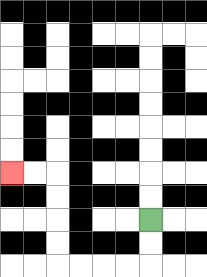{'start': '[6, 9]', 'end': '[0, 7]', 'path_directions': 'D,D,L,L,L,L,U,U,U,U,L,L', 'path_coordinates': '[[6, 9], [6, 10], [6, 11], [5, 11], [4, 11], [3, 11], [2, 11], [2, 10], [2, 9], [2, 8], [2, 7], [1, 7], [0, 7]]'}